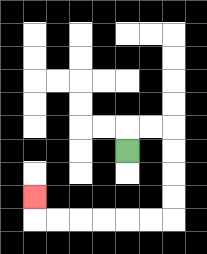{'start': '[5, 6]', 'end': '[1, 8]', 'path_directions': 'U,R,R,D,D,D,D,L,L,L,L,L,L,U', 'path_coordinates': '[[5, 6], [5, 5], [6, 5], [7, 5], [7, 6], [7, 7], [7, 8], [7, 9], [6, 9], [5, 9], [4, 9], [3, 9], [2, 9], [1, 9], [1, 8]]'}